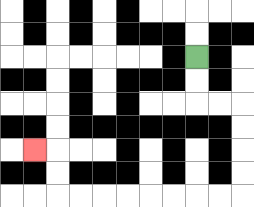{'start': '[8, 2]', 'end': '[1, 6]', 'path_directions': 'D,D,R,R,D,D,D,D,L,L,L,L,L,L,L,L,U,U,L', 'path_coordinates': '[[8, 2], [8, 3], [8, 4], [9, 4], [10, 4], [10, 5], [10, 6], [10, 7], [10, 8], [9, 8], [8, 8], [7, 8], [6, 8], [5, 8], [4, 8], [3, 8], [2, 8], [2, 7], [2, 6], [1, 6]]'}